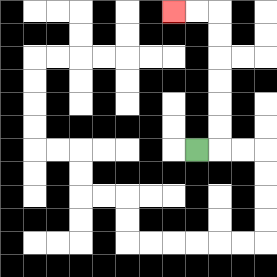{'start': '[8, 6]', 'end': '[7, 0]', 'path_directions': 'R,U,U,U,U,U,U,L,L', 'path_coordinates': '[[8, 6], [9, 6], [9, 5], [9, 4], [9, 3], [9, 2], [9, 1], [9, 0], [8, 0], [7, 0]]'}